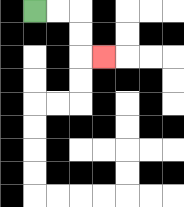{'start': '[1, 0]', 'end': '[4, 2]', 'path_directions': 'R,R,D,D,R', 'path_coordinates': '[[1, 0], [2, 0], [3, 0], [3, 1], [3, 2], [4, 2]]'}